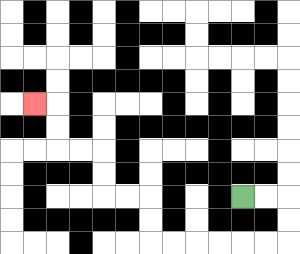{'start': '[10, 8]', 'end': '[1, 4]', 'path_directions': 'R,R,D,D,L,L,L,L,L,L,U,U,L,L,U,U,L,L,U,U,L', 'path_coordinates': '[[10, 8], [11, 8], [12, 8], [12, 9], [12, 10], [11, 10], [10, 10], [9, 10], [8, 10], [7, 10], [6, 10], [6, 9], [6, 8], [5, 8], [4, 8], [4, 7], [4, 6], [3, 6], [2, 6], [2, 5], [2, 4], [1, 4]]'}